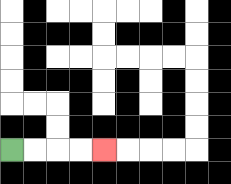{'start': '[0, 6]', 'end': '[4, 6]', 'path_directions': 'R,R,R,R', 'path_coordinates': '[[0, 6], [1, 6], [2, 6], [3, 6], [4, 6]]'}